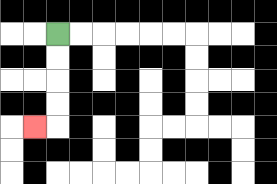{'start': '[2, 1]', 'end': '[1, 5]', 'path_directions': 'D,D,D,D,L', 'path_coordinates': '[[2, 1], [2, 2], [2, 3], [2, 4], [2, 5], [1, 5]]'}